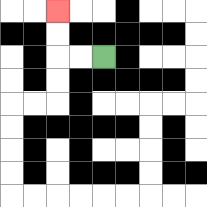{'start': '[4, 2]', 'end': '[2, 0]', 'path_directions': 'L,L,U,U', 'path_coordinates': '[[4, 2], [3, 2], [2, 2], [2, 1], [2, 0]]'}